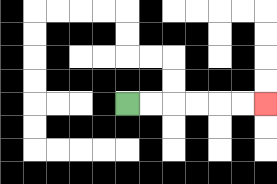{'start': '[5, 4]', 'end': '[11, 4]', 'path_directions': 'R,R,R,R,R,R', 'path_coordinates': '[[5, 4], [6, 4], [7, 4], [8, 4], [9, 4], [10, 4], [11, 4]]'}